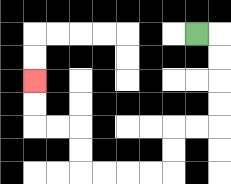{'start': '[8, 1]', 'end': '[1, 3]', 'path_directions': 'R,D,D,D,D,L,L,D,D,L,L,L,L,U,U,L,L,U,U', 'path_coordinates': '[[8, 1], [9, 1], [9, 2], [9, 3], [9, 4], [9, 5], [8, 5], [7, 5], [7, 6], [7, 7], [6, 7], [5, 7], [4, 7], [3, 7], [3, 6], [3, 5], [2, 5], [1, 5], [1, 4], [1, 3]]'}